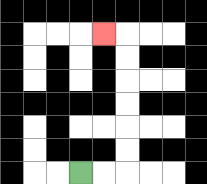{'start': '[3, 7]', 'end': '[4, 1]', 'path_directions': 'R,R,U,U,U,U,U,U,L', 'path_coordinates': '[[3, 7], [4, 7], [5, 7], [5, 6], [5, 5], [5, 4], [5, 3], [5, 2], [5, 1], [4, 1]]'}